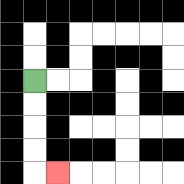{'start': '[1, 3]', 'end': '[2, 7]', 'path_directions': 'D,D,D,D,R', 'path_coordinates': '[[1, 3], [1, 4], [1, 5], [1, 6], [1, 7], [2, 7]]'}